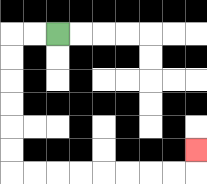{'start': '[2, 1]', 'end': '[8, 6]', 'path_directions': 'L,L,D,D,D,D,D,D,R,R,R,R,R,R,R,R,U', 'path_coordinates': '[[2, 1], [1, 1], [0, 1], [0, 2], [0, 3], [0, 4], [0, 5], [0, 6], [0, 7], [1, 7], [2, 7], [3, 7], [4, 7], [5, 7], [6, 7], [7, 7], [8, 7], [8, 6]]'}